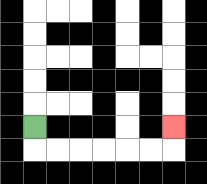{'start': '[1, 5]', 'end': '[7, 5]', 'path_directions': 'D,R,R,R,R,R,R,U', 'path_coordinates': '[[1, 5], [1, 6], [2, 6], [3, 6], [4, 6], [5, 6], [6, 6], [7, 6], [7, 5]]'}